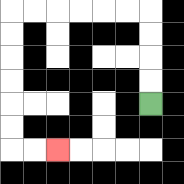{'start': '[6, 4]', 'end': '[2, 6]', 'path_directions': 'U,U,U,U,L,L,L,L,L,L,D,D,D,D,D,D,R,R', 'path_coordinates': '[[6, 4], [6, 3], [6, 2], [6, 1], [6, 0], [5, 0], [4, 0], [3, 0], [2, 0], [1, 0], [0, 0], [0, 1], [0, 2], [0, 3], [0, 4], [0, 5], [0, 6], [1, 6], [2, 6]]'}